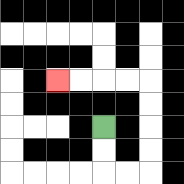{'start': '[4, 5]', 'end': '[2, 3]', 'path_directions': 'D,D,R,R,U,U,U,U,L,L,L,L', 'path_coordinates': '[[4, 5], [4, 6], [4, 7], [5, 7], [6, 7], [6, 6], [6, 5], [6, 4], [6, 3], [5, 3], [4, 3], [3, 3], [2, 3]]'}